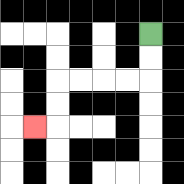{'start': '[6, 1]', 'end': '[1, 5]', 'path_directions': 'D,D,L,L,L,L,D,D,L', 'path_coordinates': '[[6, 1], [6, 2], [6, 3], [5, 3], [4, 3], [3, 3], [2, 3], [2, 4], [2, 5], [1, 5]]'}